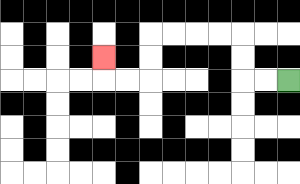{'start': '[12, 3]', 'end': '[4, 2]', 'path_directions': 'L,L,U,U,L,L,L,L,D,D,L,L,U', 'path_coordinates': '[[12, 3], [11, 3], [10, 3], [10, 2], [10, 1], [9, 1], [8, 1], [7, 1], [6, 1], [6, 2], [6, 3], [5, 3], [4, 3], [4, 2]]'}